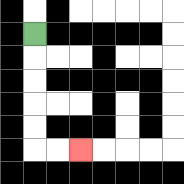{'start': '[1, 1]', 'end': '[3, 6]', 'path_directions': 'D,D,D,D,D,R,R', 'path_coordinates': '[[1, 1], [1, 2], [1, 3], [1, 4], [1, 5], [1, 6], [2, 6], [3, 6]]'}